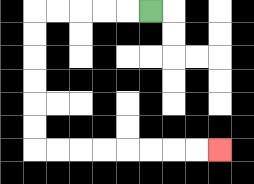{'start': '[6, 0]', 'end': '[9, 6]', 'path_directions': 'L,L,L,L,L,D,D,D,D,D,D,R,R,R,R,R,R,R,R', 'path_coordinates': '[[6, 0], [5, 0], [4, 0], [3, 0], [2, 0], [1, 0], [1, 1], [1, 2], [1, 3], [1, 4], [1, 5], [1, 6], [2, 6], [3, 6], [4, 6], [5, 6], [6, 6], [7, 6], [8, 6], [9, 6]]'}